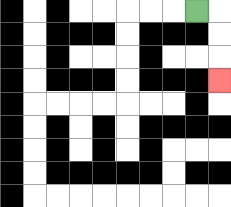{'start': '[8, 0]', 'end': '[9, 3]', 'path_directions': 'R,D,D,D', 'path_coordinates': '[[8, 0], [9, 0], [9, 1], [9, 2], [9, 3]]'}